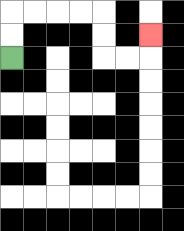{'start': '[0, 2]', 'end': '[6, 1]', 'path_directions': 'U,U,R,R,R,R,D,D,R,R,U', 'path_coordinates': '[[0, 2], [0, 1], [0, 0], [1, 0], [2, 0], [3, 0], [4, 0], [4, 1], [4, 2], [5, 2], [6, 2], [6, 1]]'}